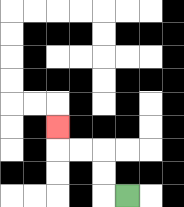{'start': '[5, 8]', 'end': '[2, 5]', 'path_directions': 'L,U,U,L,L,U', 'path_coordinates': '[[5, 8], [4, 8], [4, 7], [4, 6], [3, 6], [2, 6], [2, 5]]'}